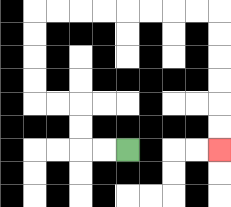{'start': '[5, 6]', 'end': '[9, 6]', 'path_directions': 'L,L,U,U,L,L,U,U,U,U,R,R,R,R,R,R,R,R,D,D,D,D,D,D', 'path_coordinates': '[[5, 6], [4, 6], [3, 6], [3, 5], [3, 4], [2, 4], [1, 4], [1, 3], [1, 2], [1, 1], [1, 0], [2, 0], [3, 0], [4, 0], [5, 0], [6, 0], [7, 0], [8, 0], [9, 0], [9, 1], [9, 2], [9, 3], [9, 4], [9, 5], [9, 6]]'}